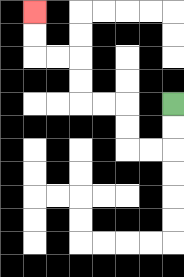{'start': '[7, 4]', 'end': '[1, 0]', 'path_directions': 'D,D,L,L,U,U,L,L,U,U,L,L,U,U', 'path_coordinates': '[[7, 4], [7, 5], [7, 6], [6, 6], [5, 6], [5, 5], [5, 4], [4, 4], [3, 4], [3, 3], [3, 2], [2, 2], [1, 2], [1, 1], [1, 0]]'}